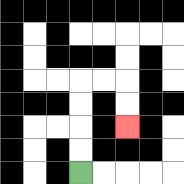{'start': '[3, 7]', 'end': '[5, 5]', 'path_directions': 'U,U,U,U,R,R,D,D', 'path_coordinates': '[[3, 7], [3, 6], [3, 5], [3, 4], [3, 3], [4, 3], [5, 3], [5, 4], [5, 5]]'}